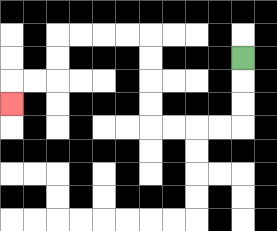{'start': '[10, 2]', 'end': '[0, 4]', 'path_directions': 'D,D,D,L,L,L,L,U,U,U,U,L,L,L,L,D,D,L,L,D', 'path_coordinates': '[[10, 2], [10, 3], [10, 4], [10, 5], [9, 5], [8, 5], [7, 5], [6, 5], [6, 4], [6, 3], [6, 2], [6, 1], [5, 1], [4, 1], [3, 1], [2, 1], [2, 2], [2, 3], [1, 3], [0, 3], [0, 4]]'}